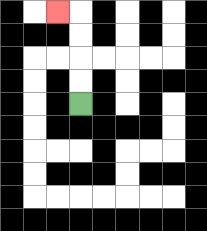{'start': '[3, 4]', 'end': '[2, 0]', 'path_directions': 'U,U,U,U,L', 'path_coordinates': '[[3, 4], [3, 3], [3, 2], [3, 1], [3, 0], [2, 0]]'}